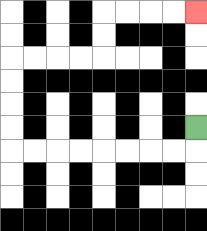{'start': '[8, 5]', 'end': '[8, 0]', 'path_directions': 'D,L,L,L,L,L,L,L,L,U,U,U,U,R,R,R,R,U,U,R,R,R,R', 'path_coordinates': '[[8, 5], [8, 6], [7, 6], [6, 6], [5, 6], [4, 6], [3, 6], [2, 6], [1, 6], [0, 6], [0, 5], [0, 4], [0, 3], [0, 2], [1, 2], [2, 2], [3, 2], [4, 2], [4, 1], [4, 0], [5, 0], [6, 0], [7, 0], [8, 0]]'}